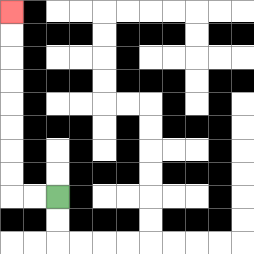{'start': '[2, 8]', 'end': '[0, 0]', 'path_directions': 'L,L,U,U,U,U,U,U,U,U', 'path_coordinates': '[[2, 8], [1, 8], [0, 8], [0, 7], [0, 6], [0, 5], [0, 4], [0, 3], [0, 2], [0, 1], [0, 0]]'}